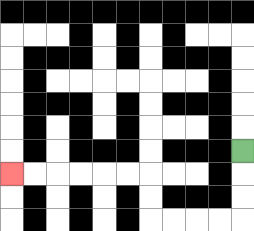{'start': '[10, 6]', 'end': '[0, 7]', 'path_directions': 'D,D,D,L,L,L,L,U,U,L,L,L,L,L,L', 'path_coordinates': '[[10, 6], [10, 7], [10, 8], [10, 9], [9, 9], [8, 9], [7, 9], [6, 9], [6, 8], [6, 7], [5, 7], [4, 7], [3, 7], [2, 7], [1, 7], [0, 7]]'}